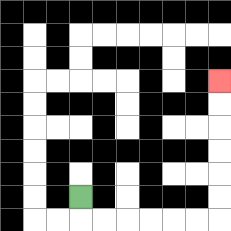{'start': '[3, 8]', 'end': '[9, 3]', 'path_directions': 'D,R,R,R,R,R,R,U,U,U,U,U,U', 'path_coordinates': '[[3, 8], [3, 9], [4, 9], [5, 9], [6, 9], [7, 9], [8, 9], [9, 9], [9, 8], [9, 7], [9, 6], [9, 5], [9, 4], [9, 3]]'}